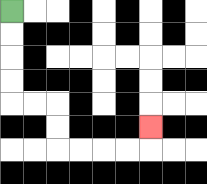{'start': '[0, 0]', 'end': '[6, 5]', 'path_directions': 'D,D,D,D,R,R,D,D,R,R,R,R,U', 'path_coordinates': '[[0, 0], [0, 1], [0, 2], [0, 3], [0, 4], [1, 4], [2, 4], [2, 5], [2, 6], [3, 6], [4, 6], [5, 6], [6, 6], [6, 5]]'}